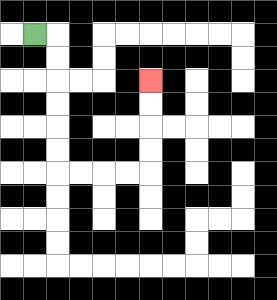{'start': '[1, 1]', 'end': '[6, 3]', 'path_directions': 'R,D,D,D,D,D,D,R,R,R,R,U,U,U,U', 'path_coordinates': '[[1, 1], [2, 1], [2, 2], [2, 3], [2, 4], [2, 5], [2, 6], [2, 7], [3, 7], [4, 7], [5, 7], [6, 7], [6, 6], [6, 5], [6, 4], [6, 3]]'}